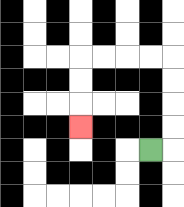{'start': '[6, 6]', 'end': '[3, 5]', 'path_directions': 'R,U,U,U,U,L,L,L,L,D,D,D', 'path_coordinates': '[[6, 6], [7, 6], [7, 5], [7, 4], [7, 3], [7, 2], [6, 2], [5, 2], [4, 2], [3, 2], [3, 3], [3, 4], [3, 5]]'}